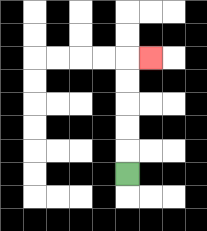{'start': '[5, 7]', 'end': '[6, 2]', 'path_directions': 'U,U,U,U,U,R', 'path_coordinates': '[[5, 7], [5, 6], [5, 5], [5, 4], [5, 3], [5, 2], [6, 2]]'}